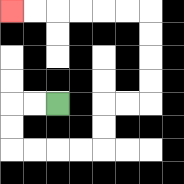{'start': '[2, 4]', 'end': '[0, 0]', 'path_directions': 'L,L,D,D,R,R,R,R,U,U,R,R,U,U,U,U,L,L,L,L,L,L', 'path_coordinates': '[[2, 4], [1, 4], [0, 4], [0, 5], [0, 6], [1, 6], [2, 6], [3, 6], [4, 6], [4, 5], [4, 4], [5, 4], [6, 4], [6, 3], [6, 2], [6, 1], [6, 0], [5, 0], [4, 0], [3, 0], [2, 0], [1, 0], [0, 0]]'}